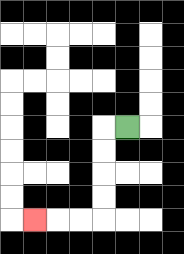{'start': '[5, 5]', 'end': '[1, 9]', 'path_directions': 'L,D,D,D,D,L,L,L', 'path_coordinates': '[[5, 5], [4, 5], [4, 6], [4, 7], [4, 8], [4, 9], [3, 9], [2, 9], [1, 9]]'}